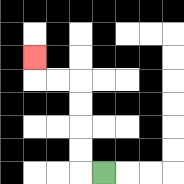{'start': '[4, 7]', 'end': '[1, 2]', 'path_directions': 'L,U,U,U,U,L,L,U', 'path_coordinates': '[[4, 7], [3, 7], [3, 6], [3, 5], [3, 4], [3, 3], [2, 3], [1, 3], [1, 2]]'}